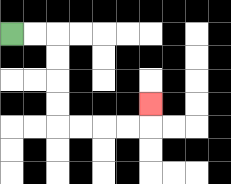{'start': '[0, 1]', 'end': '[6, 4]', 'path_directions': 'R,R,D,D,D,D,R,R,R,R,U', 'path_coordinates': '[[0, 1], [1, 1], [2, 1], [2, 2], [2, 3], [2, 4], [2, 5], [3, 5], [4, 5], [5, 5], [6, 5], [6, 4]]'}